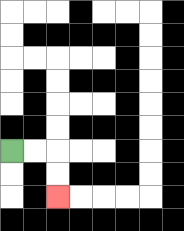{'start': '[0, 6]', 'end': '[2, 8]', 'path_directions': 'R,R,D,D', 'path_coordinates': '[[0, 6], [1, 6], [2, 6], [2, 7], [2, 8]]'}